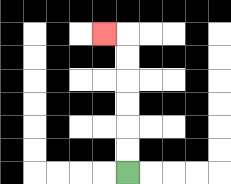{'start': '[5, 7]', 'end': '[4, 1]', 'path_directions': 'U,U,U,U,U,U,L', 'path_coordinates': '[[5, 7], [5, 6], [5, 5], [5, 4], [5, 3], [5, 2], [5, 1], [4, 1]]'}